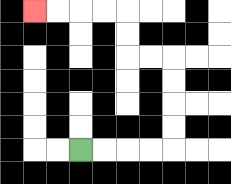{'start': '[3, 6]', 'end': '[1, 0]', 'path_directions': 'R,R,R,R,U,U,U,U,L,L,U,U,L,L,L,L', 'path_coordinates': '[[3, 6], [4, 6], [5, 6], [6, 6], [7, 6], [7, 5], [7, 4], [7, 3], [7, 2], [6, 2], [5, 2], [5, 1], [5, 0], [4, 0], [3, 0], [2, 0], [1, 0]]'}